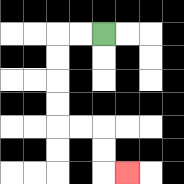{'start': '[4, 1]', 'end': '[5, 7]', 'path_directions': 'L,L,D,D,D,D,R,R,D,D,R', 'path_coordinates': '[[4, 1], [3, 1], [2, 1], [2, 2], [2, 3], [2, 4], [2, 5], [3, 5], [4, 5], [4, 6], [4, 7], [5, 7]]'}